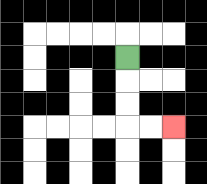{'start': '[5, 2]', 'end': '[7, 5]', 'path_directions': 'D,D,D,R,R', 'path_coordinates': '[[5, 2], [5, 3], [5, 4], [5, 5], [6, 5], [7, 5]]'}